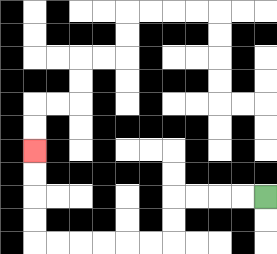{'start': '[11, 8]', 'end': '[1, 6]', 'path_directions': 'L,L,L,L,D,D,L,L,L,L,L,L,U,U,U,U', 'path_coordinates': '[[11, 8], [10, 8], [9, 8], [8, 8], [7, 8], [7, 9], [7, 10], [6, 10], [5, 10], [4, 10], [3, 10], [2, 10], [1, 10], [1, 9], [1, 8], [1, 7], [1, 6]]'}